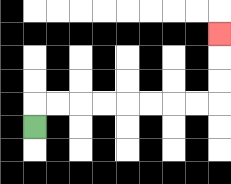{'start': '[1, 5]', 'end': '[9, 1]', 'path_directions': 'U,R,R,R,R,R,R,R,R,U,U,U', 'path_coordinates': '[[1, 5], [1, 4], [2, 4], [3, 4], [4, 4], [5, 4], [6, 4], [7, 4], [8, 4], [9, 4], [9, 3], [9, 2], [9, 1]]'}